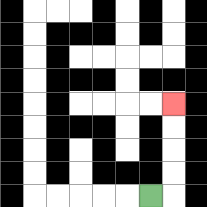{'start': '[6, 8]', 'end': '[7, 4]', 'path_directions': 'R,U,U,U,U', 'path_coordinates': '[[6, 8], [7, 8], [7, 7], [7, 6], [7, 5], [7, 4]]'}